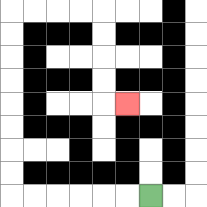{'start': '[6, 8]', 'end': '[5, 4]', 'path_directions': 'L,L,L,L,L,L,U,U,U,U,U,U,U,U,R,R,R,R,D,D,D,D,R', 'path_coordinates': '[[6, 8], [5, 8], [4, 8], [3, 8], [2, 8], [1, 8], [0, 8], [0, 7], [0, 6], [0, 5], [0, 4], [0, 3], [0, 2], [0, 1], [0, 0], [1, 0], [2, 0], [3, 0], [4, 0], [4, 1], [4, 2], [4, 3], [4, 4], [5, 4]]'}